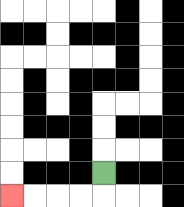{'start': '[4, 7]', 'end': '[0, 8]', 'path_directions': 'D,L,L,L,L', 'path_coordinates': '[[4, 7], [4, 8], [3, 8], [2, 8], [1, 8], [0, 8]]'}